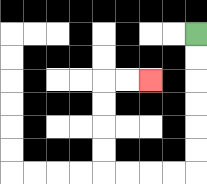{'start': '[8, 1]', 'end': '[6, 3]', 'path_directions': 'D,D,D,D,D,D,L,L,L,L,U,U,U,U,R,R', 'path_coordinates': '[[8, 1], [8, 2], [8, 3], [8, 4], [8, 5], [8, 6], [8, 7], [7, 7], [6, 7], [5, 7], [4, 7], [4, 6], [4, 5], [4, 4], [4, 3], [5, 3], [6, 3]]'}